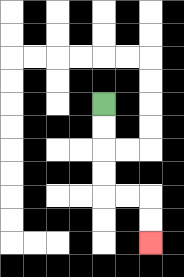{'start': '[4, 4]', 'end': '[6, 10]', 'path_directions': 'D,D,D,D,R,R,D,D', 'path_coordinates': '[[4, 4], [4, 5], [4, 6], [4, 7], [4, 8], [5, 8], [6, 8], [6, 9], [6, 10]]'}